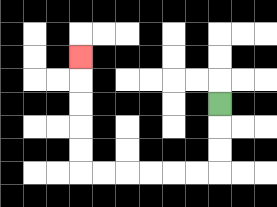{'start': '[9, 4]', 'end': '[3, 2]', 'path_directions': 'D,D,D,L,L,L,L,L,L,U,U,U,U,U', 'path_coordinates': '[[9, 4], [9, 5], [9, 6], [9, 7], [8, 7], [7, 7], [6, 7], [5, 7], [4, 7], [3, 7], [3, 6], [3, 5], [3, 4], [3, 3], [3, 2]]'}